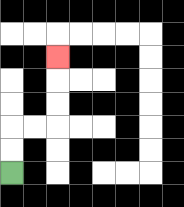{'start': '[0, 7]', 'end': '[2, 2]', 'path_directions': 'U,U,R,R,U,U,U', 'path_coordinates': '[[0, 7], [0, 6], [0, 5], [1, 5], [2, 5], [2, 4], [2, 3], [2, 2]]'}